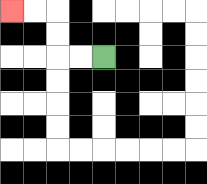{'start': '[4, 2]', 'end': '[0, 0]', 'path_directions': 'L,L,U,U,L,L', 'path_coordinates': '[[4, 2], [3, 2], [2, 2], [2, 1], [2, 0], [1, 0], [0, 0]]'}